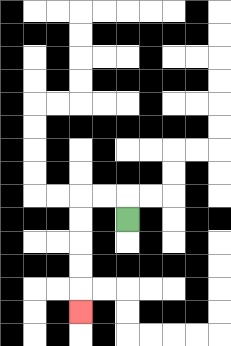{'start': '[5, 9]', 'end': '[3, 13]', 'path_directions': 'U,L,L,D,D,D,D,D', 'path_coordinates': '[[5, 9], [5, 8], [4, 8], [3, 8], [3, 9], [3, 10], [3, 11], [3, 12], [3, 13]]'}